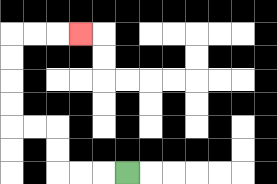{'start': '[5, 7]', 'end': '[3, 1]', 'path_directions': 'L,L,L,U,U,L,L,U,U,U,U,R,R,R', 'path_coordinates': '[[5, 7], [4, 7], [3, 7], [2, 7], [2, 6], [2, 5], [1, 5], [0, 5], [0, 4], [0, 3], [0, 2], [0, 1], [1, 1], [2, 1], [3, 1]]'}